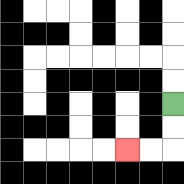{'start': '[7, 4]', 'end': '[5, 6]', 'path_directions': 'D,D,L,L', 'path_coordinates': '[[7, 4], [7, 5], [7, 6], [6, 6], [5, 6]]'}